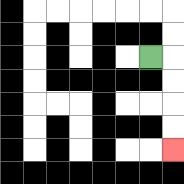{'start': '[6, 2]', 'end': '[7, 6]', 'path_directions': 'R,D,D,D,D', 'path_coordinates': '[[6, 2], [7, 2], [7, 3], [7, 4], [7, 5], [7, 6]]'}